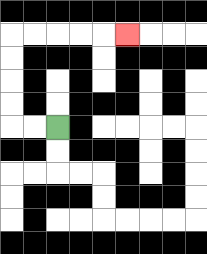{'start': '[2, 5]', 'end': '[5, 1]', 'path_directions': 'L,L,U,U,U,U,R,R,R,R,R', 'path_coordinates': '[[2, 5], [1, 5], [0, 5], [0, 4], [0, 3], [0, 2], [0, 1], [1, 1], [2, 1], [3, 1], [4, 1], [5, 1]]'}